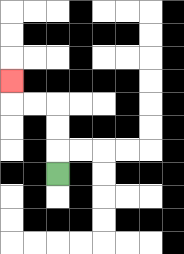{'start': '[2, 7]', 'end': '[0, 3]', 'path_directions': 'U,U,U,L,L,U', 'path_coordinates': '[[2, 7], [2, 6], [2, 5], [2, 4], [1, 4], [0, 4], [0, 3]]'}